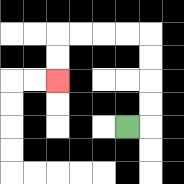{'start': '[5, 5]', 'end': '[2, 3]', 'path_directions': 'R,U,U,U,U,L,L,L,L,D,D', 'path_coordinates': '[[5, 5], [6, 5], [6, 4], [6, 3], [6, 2], [6, 1], [5, 1], [4, 1], [3, 1], [2, 1], [2, 2], [2, 3]]'}